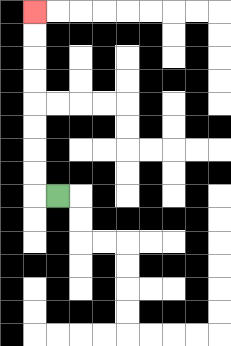{'start': '[2, 8]', 'end': '[1, 0]', 'path_directions': 'L,U,U,U,U,U,U,U,U', 'path_coordinates': '[[2, 8], [1, 8], [1, 7], [1, 6], [1, 5], [1, 4], [1, 3], [1, 2], [1, 1], [1, 0]]'}